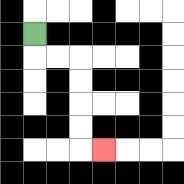{'start': '[1, 1]', 'end': '[4, 6]', 'path_directions': 'D,R,R,D,D,D,D,R', 'path_coordinates': '[[1, 1], [1, 2], [2, 2], [3, 2], [3, 3], [3, 4], [3, 5], [3, 6], [4, 6]]'}